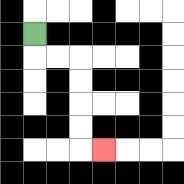{'start': '[1, 1]', 'end': '[4, 6]', 'path_directions': 'D,R,R,D,D,D,D,R', 'path_coordinates': '[[1, 1], [1, 2], [2, 2], [3, 2], [3, 3], [3, 4], [3, 5], [3, 6], [4, 6]]'}